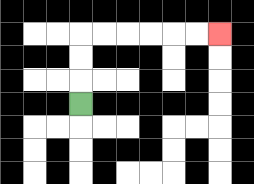{'start': '[3, 4]', 'end': '[9, 1]', 'path_directions': 'U,U,U,R,R,R,R,R,R', 'path_coordinates': '[[3, 4], [3, 3], [3, 2], [3, 1], [4, 1], [5, 1], [6, 1], [7, 1], [8, 1], [9, 1]]'}